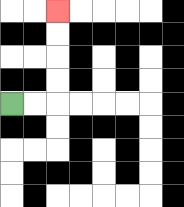{'start': '[0, 4]', 'end': '[2, 0]', 'path_directions': 'R,R,U,U,U,U', 'path_coordinates': '[[0, 4], [1, 4], [2, 4], [2, 3], [2, 2], [2, 1], [2, 0]]'}